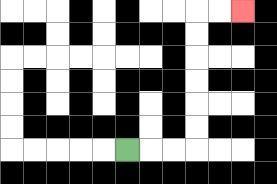{'start': '[5, 6]', 'end': '[10, 0]', 'path_directions': 'R,R,R,U,U,U,U,U,U,R,R', 'path_coordinates': '[[5, 6], [6, 6], [7, 6], [8, 6], [8, 5], [8, 4], [8, 3], [8, 2], [8, 1], [8, 0], [9, 0], [10, 0]]'}